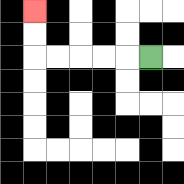{'start': '[6, 2]', 'end': '[1, 0]', 'path_directions': 'L,L,L,L,L,U,U', 'path_coordinates': '[[6, 2], [5, 2], [4, 2], [3, 2], [2, 2], [1, 2], [1, 1], [1, 0]]'}